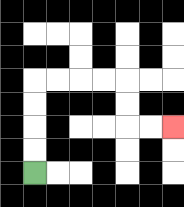{'start': '[1, 7]', 'end': '[7, 5]', 'path_directions': 'U,U,U,U,R,R,R,R,D,D,R,R', 'path_coordinates': '[[1, 7], [1, 6], [1, 5], [1, 4], [1, 3], [2, 3], [3, 3], [4, 3], [5, 3], [5, 4], [5, 5], [6, 5], [7, 5]]'}